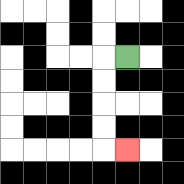{'start': '[5, 2]', 'end': '[5, 6]', 'path_directions': 'L,D,D,D,D,R', 'path_coordinates': '[[5, 2], [4, 2], [4, 3], [4, 4], [4, 5], [4, 6], [5, 6]]'}